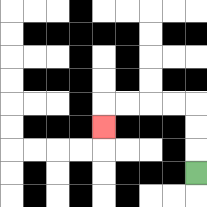{'start': '[8, 7]', 'end': '[4, 5]', 'path_directions': 'U,U,U,L,L,L,L,D', 'path_coordinates': '[[8, 7], [8, 6], [8, 5], [8, 4], [7, 4], [6, 4], [5, 4], [4, 4], [4, 5]]'}